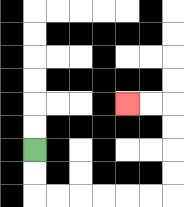{'start': '[1, 6]', 'end': '[5, 4]', 'path_directions': 'D,D,R,R,R,R,R,R,U,U,U,U,L,L', 'path_coordinates': '[[1, 6], [1, 7], [1, 8], [2, 8], [3, 8], [4, 8], [5, 8], [6, 8], [7, 8], [7, 7], [7, 6], [7, 5], [7, 4], [6, 4], [5, 4]]'}